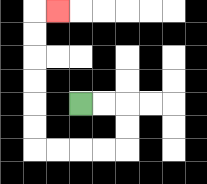{'start': '[3, 4]', 'end': '[2, 0]', 'path_directions': 'R,R,D,D,L,L,L,L,U,U,U,U,U,U,R', 'path_coordinates': '[[3, 4], [4, 4], [5, 4], [5, 5], [5, 6], [4, 6], [3, 6], [2, 6], [1, 6], [1, 5], [1, 4], [1, 3], [1, 2], [1, 1], [1, 0], [2, 0]]'}